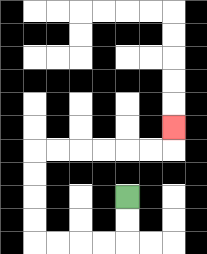{'start': '[5, 8]', 'end': '[7, 5]', 'path_directions': 'D,D,L,L,L,L,U,U,U,U,R,R,R,R,R,R,U', 'path_coordinates': '[[5, 8], [5, 9], [5, 10], [4, 10], [3, 10], [2, 10], [1, 10], [1, 9], [1, 8], [1, 7], [1, 6], [2, 6], [3, 6], [4, 6], [5, 6], [6, 6], [7, 6], [7, 5]]'}